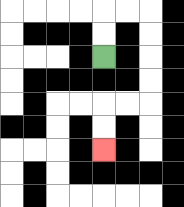{'start': '[4, 2]', 'end': '[4, 6]', 'path_directions': 'U,U,R,R,D,D,D,D,L,L,D,D', 'path_coordinates': '[[4, 2], [4, 1], [4, 0], [5, 0], [6, 0], [6, 1], [6, 2], [6, 3], [6, 4], [5, 4], [4, 4], [4, 5], [4, 6]]'}